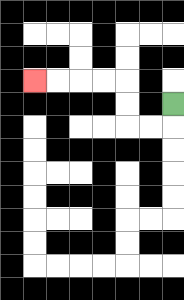{'start': '[7, 4]', 'end': '[1, 3]', 'path_directions': 'D,L,L,U,U,L,L,L,L', 'path_coordinates': '[[7, 4], [7, 5], [6, 5], [5, 5], [5, 4], [5, 3], [4, 3], [3, 3], [2, 3], [1, 3]]'}